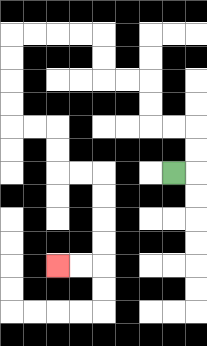{'start': '[7, 7]', 'end': '[2, 11]', 'path_directions': 'R,U,U,L,L,U,U,L,L,U,U,L,L,L,L,D,D,D,D,R,R,D,D,R,R,D,D,D,D,L,L', 'path_coordinates': '[[7, 7], [8, 7], [8, 6], [8, 5], [7, 5], [6, 5], [6, 4], [6, 3], [5, 3], [4, 3], [4, 2], [4, 1], [3, 1], [2, 1], [1, 1], [0, 1], [0, 2], [0, 3], [0, 4], [0, 5], [1, 5], [2, 5], [2, 6], [2, 7], [3, 7], [4, 7], [4, 8], [4, 9], [4, 10], [4, 11], [3, 11], [2, 11]]'}